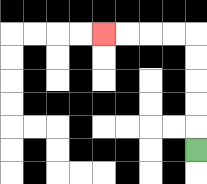{'start': '[8, 6]', 'end': '[4, 1]', 'path_directions': 'U,U,U,U,U,L,L,L,L', 'path_coordinates': '[[8, 6], [8, 5], [8, 4], [8, 3], [8, 2], [8, 1], [7, 1], [6, 1], [5, 1], [4, 1]]'}